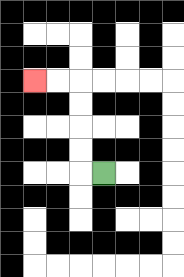{'start': '[4, 7]', 'end': '[1, 3]', 'path_directions': 'L,U,U,U,U,L,L', 'path_coordinates': '[[4, 7], [3, 7], [3, 6], [3, 5], [3, 4], [3, 3], [2, 3], [1, 3]]'}